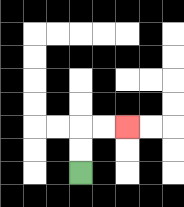{'start': '[3, 7]', 'end': '[5, 5]', 'path_directions': 'U,U,R,R', 'path_coordinates': '[[3, 7], [3, 6], [3, 5], [4, 5], [5, 5]]'}